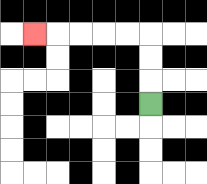{'start': '[6, 4]', 'end': '[1, 1]', 'path_directions': 'U,U,U,L,L,L,L,L', 'path_coordinates': '[[6, 4], [6, 3], [6, 2], [6, 1], [5, 1], [4, 1], [3, 1], [2, 1], [1, 1]]'}